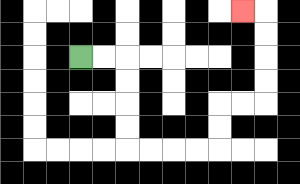{'start': '[3, 2]', 'end': '[10, 0]', 'path_directions': 'R,R,D,D,D,D,R,R,R,R,U,U,R,R,U,U,U,U,L', 'path_coordinates': '[[3, 2], [4, 2], [5, 2], [5, 3], [5, 4], [5, 5], [5, 6], [6, 6], [7, 6], [8, 6], [9, 6], [9, 5], [9, 4], [10, 4], [11, 4], [11, 3], [11, 2], [11, 1], [11, 0], [10, 0]]'}